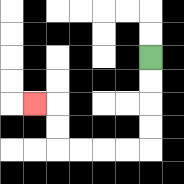{'start': '[6, 2]', 'end': '[1, 4]', 'path_directions': 'D,D,D,D,L,L,L,L,U,U,L', 'path_coordinates': '[[6, 2], [6, 3], [6, 4], [6, 5], [6, 6], [5, 6], [4, 6], [3, 6], [2, 6], [2, 5], [2, 4], [1, 4]]'}